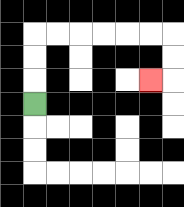{'start': '[1, 4]', 'end': '[6, 3]', 'path_directions': 'U,U,U,R,R,R,R,R,R,D,D,L', 'path_coordinates': '[[1, 4], [1, 3], [1, 2], [1, 1], [2, 1], [3, 1], [4, 1], [5, 1], [6, 1], [7, 1], [7, 2], [7, 3], [6, 3]]'}